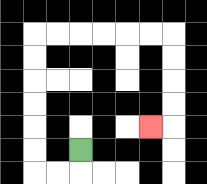{'start': '[3, 6]', 'end': '[6, 5]', 'path_directions': 'D,L,L,U,U,U,U,U,U,R,R,R,R,R,R,D,D,D,D,L', 'path_coordinates': '[[3, 6], [3, 7], [2, 7], [1, 7], [1, 6], [1, 5], [1, 4], [1, 3], [1, 2], [1, 1], [2, 1], [3, 1], [4, 1], [5, 1], [6, 1], [7, 1], [7, 2], [7, 3], [7, 4], [7, 5], [6, 5]]'}